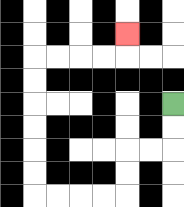{'start': '[7, 4]', 'end': '[5, 1]', 'path_directions': 'D,D,L,L,D,D,L,L,L,L,U,U,U,U,U,U,R,R,R,R,U', 'path_coordinates': '[[7, 4], [7, 5], [7, 6], [6, 6], [5, 6], [5, 7], [5, 8], [4, 8], [3, 8], [2, 8], [1, 8], [1, 7], [1, 6], [1, 5], [1, 4], [1, 3], [1, 2], [2, 2], [3, 2], [4, 2], [5, 2], [5, 1]]'}